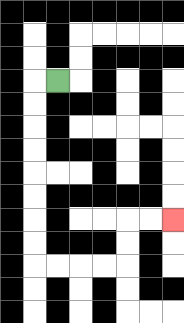{'start': '[2, 3]', 'end': '[7, 9]', 'path_directions': 'L,D,D,D,D,D,D,D,D,R,R,R,R,U,U,R,R', 'path_coordinates': '[[2, 3], [1, 3], [1, 4], [1, 5], [1, 6], [1, 7], [1, 8], [1, 9], [1, 10], [1, 11], [2, 11], [3, 11], [4, 11], [5, 11], [5, 10], [5, 9], [6, 9], [7, 9]]'}